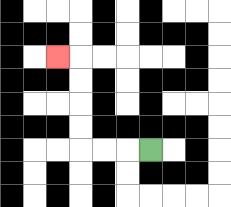{'start': '[6, 6]', 'end': '[2, 2]', 'path_directions': 'L,L,L,U,U,U,U,L', 'path_coordinates': '[[6, 6], [5, 6], [4, 6], [3, 6], [3, 5], [3, 4], [3, 3], [3, 2], [2, 2]]'}